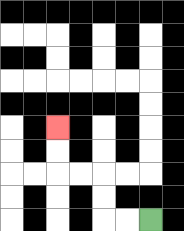{'start': '[6, 9]', 'end': '[2, 5]', 'path_directions': 'L,L,U,U,L,L,U,U', 'path_coordinates': '[[6, 9], [5, 9], [4, 9], [4, 8], [4, 7], [3, 7], [2, 7], [2, 6], [2, 5]]'}